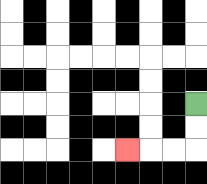{'start': '[8, 4]', 'end': '[5, 6]', 'path_directions': 'D,D,L,L,L', 'path_coordinates': '[[8, 4], [8, 5], [8, 6], [7, 6], [6, 6], [5, 6]]'}